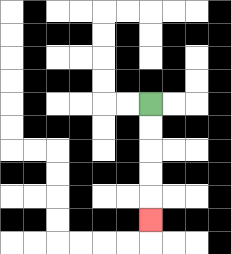{'start': '[6, 4]', 'end': '[6, 9]', 'path_directions': 'D,D,D,D,D', 'path_coordinates': '[[6, 4], [6, 5], [6, 6], [6, 7], [6, 8], [6, 9]]'}